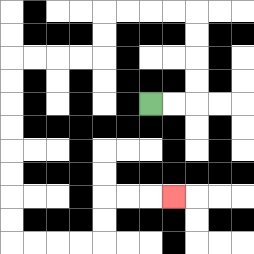{'start': '[6, 4]', 'end': '[7, 8]', 'path_directions': 'R,R,U,U,U,U,L,L,L,L,D,D,L,L,L,L,D,D,D,D,D,D,D,D,R,R,R,R,U,U,R,R,R', 'path_coordinates': '[[6, 4], [7, 4], [8, 4], [8, 3], [8, 2], [8, 1], [8, 0], [7, 0], [6, 0], [5, 0], [4, 0], [4, 1], [4, 2], [3, 2], [2, 2], [1, 2], [0, 2], [0, 3], [0, 4], [0, 5], [0, 6], [0, 7], [0, 8], [0, 9], [0, 10], [1, 10], [2, 10], [3, 10], [4, 10], [4, 9], [4, 8], [5, 8], [6, 8], [7, 8]]'}